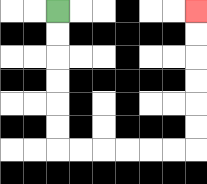{'start': '[2, 0]', 'end': '[8, 0]', 'path_directions': 'D,D,D,D,D,D,R,R,R,R,R,R,U,U,U,U,U,U', 'path_coordinates': '[[2, 0], [2, 1], [2, 2], [2, 3], [2, 4], [2, 5], [2, 6], [3, 6], [4, 6], [5, 6], [6, 6], [7, 6], [8, 6], [8, 5], [8, 4], [8, 3], [8, 2], [8, 1], [8, 0]]'}